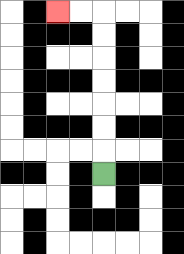{'start': '[4, 7]', 'end': '[2, 0]', 'path_directions': 'U,U,U,U,U,U,U,L,L', 'path_coordinates': '[[4, 7], [4, 6], [4, 5], [4, 4], [4, 3], [4, 2], [4, 1], [4, 0], [3, 0], [2, 0]]'}